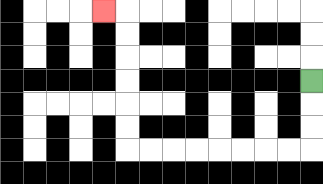{'start': '[13, 3]', 'end': '[4, 0]', 'path_directions': 'D,D,D,L,L,L,L,L,L,L,L,U,U,U,U,U,U,L', 'path_coordinates': '[[13, 3], [13, 4], [13, 5], [13, 6], [12, 6], [11, 6], [10, 6], [9, 6], [8, 6], [7, 6], [6, 6], [5, 6], [5, 5], [5, 4], [5, 3], [5, 2], [5, 1], [5, 0], [4, 0]]'}